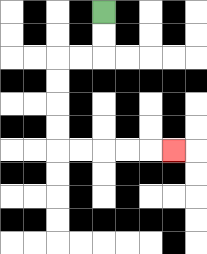{'start': '[4, 0]', 'end': '[7, 6]', 'path_directions': 'D,D,L,L,D,D,D,D,R,R,R,R,R', 'path_coordinates': '[[4, 0], [4, 1], [4, 2], [3, 2], [2, 2], [2, 3], [2, 4], [2, 5], [2, 6], [3, 6], [4, 6], [5, 6], [6, 6], [7, 6]]'}